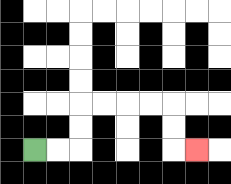{'start': '[1, 6]', 'end': '[8, 6]', 'path_directions': 'R,R,U,U,R,R,R,R,D,D,R', 'path_coordinates': '[[1, 6], [2, 6], [3, 6], [3, 5], [3, 4], [4, 4], [5, 4], [6, 4], [7, 4], [7, 5], [7, 6], [8, 6]]'}